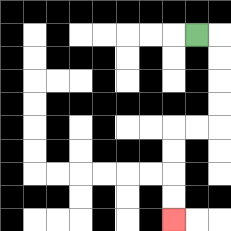{'start': '[8, 1]', 'end': '[7, 9]', 'path_directions': 'R,D,D,D,D,L,L,D,D,D,D', 'path_coordinates': '[[8, 1], [9, 1], [9, 2], [9, 3], [9, 4], [9, 5], [8, 5], [7, 5], [7, 6], [7, 7], [7, 8], [7, 9]]'}